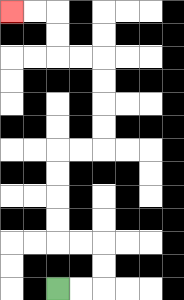{'start': '[2, 12]', 'end': '[0, 0]', 'path_directions': 'R,R,U,U,L,L,U,U,U,U,R,R,U,U,U,U,L,L,U,U,L,L', 'path_coordinates': '[[2, 12], [3, 12], [4, 12], [4, 11], [4, 10], [3, 10], [2, 10], [2, 9], [2, 8], [2, 7], [2, 6], [3, 6], [4, 6], [4, 5], [4, 4], [4, 3], [4, 2], [3, 2], [2, 2], [2, 1], [2, 0], [1, 0], [0, 0]]'}